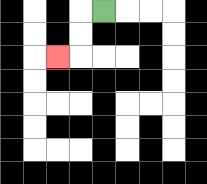{'start': '[4, 0]', 'end': '[2, 2]', 'path_directions': 'L,D,D,L', 'path_coordinates': '[[4, 0], [3, 0], [3, 1], [3, 2], [2, 2]]'}